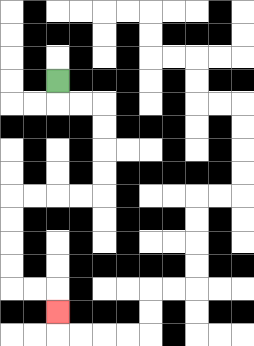{'start': '[2, 3]', 'end': '[2, 13]', 'path_directions': 'D,R,R,D,D,D,D,L,L,L,L,D,D,D,D,R,R,D', 'path_coordinates': '[[2, 3], [2, 4], [3, 4], [4, 4], [4, 5], [4, 6], [4, 7], [4, 8], [3, 8], [2, 8], [1, 8], [0, 8], [0, 9], [0, 10], [0, 11], [0, 12], [1, 12], [2, 12], [2, 13]]'}